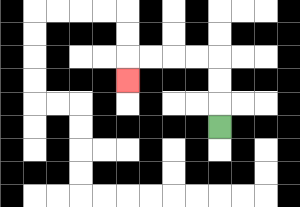{'start': '[9, 5]', 'end': '[5, 3]', 'path_directions': 'U,U,U,L,L,L,L,D', 'path_coordinates': '[[9, 5], [9, 4], [9, 3], [9, 2], [8, 2], [7, 2], [6, 2], [5, 2], [5, 3]]'}